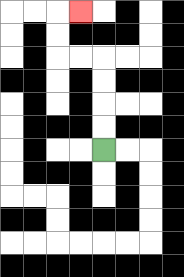{'start': '[4, 6]', 'end': '[3, 0]', 'path_directions': 'U,U,U,U,L,L,U,U,R', 'path_coordinates': '[[4, 6], [4, 5], [4, 4], [4, 3], [4, 2], [3, 2], [2, 2], [2, 1], [2, 0], [3, 0]]'}